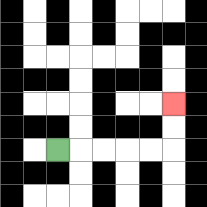{'start': '[2, 6]', 'end': '[7, 4]', 'path_directions': 'R,R,R,R,R,U,U', 'path_coordinates': '[[2, 6], [3, 6], [4, 6], [5, 6], [6, 6], [7, 6], [7, 5], [7, 4]]'}